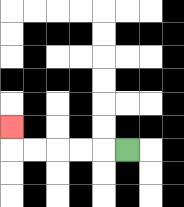{'start': '[5, 6]', 'end': '[0, 5]', 'path_directions': 'L,L,L,L,L,U', 'path_coordinates': '[[5, 6], [4, 6], [3, 6], [2, 6], [1, 6], [0, 6], [0, 5]]'}